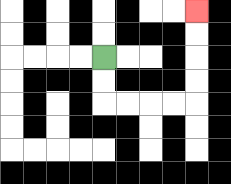{'start': '[4, 2]', 'end': '[8, 0]', 'path_directions': 'D,D,R,R,R,R,U,U,U,U', 'path_coordinates': '[[4, 2], [4, 3], [4, 4], [5, 4], [6, 4], [7, 4], [8, 4], [8, 3], [8, 2], [8, 1], [8, 0]]'}